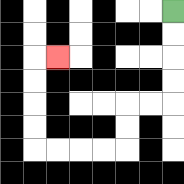{'start': '[7, 0]', 'end': '[2, 2]', 'path_directions': 'D,D,D,D,L,L,D,D,L,L,L,L,U,U,U,U,R', 'path_coordinates': '[[7, 0], [7, 1], [7, 2], [7, 3], [7, 4], [6, 4], [5, 4], [5, 5], [5, 6], [4, 6], [3, 6], [2, 6], [1, 6], [1, 5], [1, 4], [1, 3], [1, 2], [2, 2]]'}